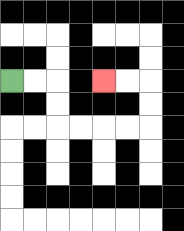{'start': '[0, 3]', 'end': '[4, 3]', 'path_directions': 'R,R,D,D,R,R,R,R,U,U,L,L', 'path_coordinates': '[[0, 3], [1, 3], [2, 3], [2, 4], [2, 5], [3, 5], [4, 5], [5, 5], [6, 5], [6, 4], [6, 3], [5, 3], [4, 3]]'}